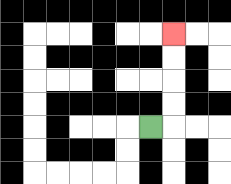{'start': '[6, 5]', 'end': '[7, 1]', 'path_directions': 'R,U,U,U,U', 'path_coordinates': '[[6, 5], [7, 5], [7, 4], [7, 3], [7, 2], [7, 1]]'}